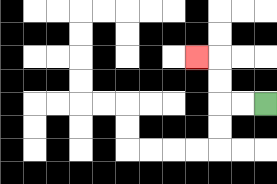{'start': '[11, 4]', 'end': '[8, 2]', 'path_directions': 'L,L,U,U,L', 'path_coordinates': '[[11, 4], [10, 4], [9, 4], [9, 3], [9, 2], [8, 2]]'}